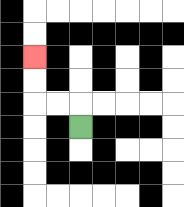{'start': '[3, 5]', 'end': '[1, 2]', 'path_directions': 'U,L,L,U,U', 'path_coordinates': '[[3, 5], [3, 4], [2, 4], [1, 4], [1, 3], [1, 2]]'}